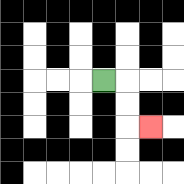{'start': '[4, 3]', 'end': '[6, 5]', 'path_directions': 'R,D,D,R', 'path_coordinates': '[[4, 3], [5, 3], [5, 4], [5, 5], [6, 5]]'}